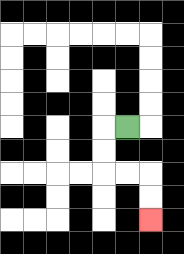{'start': '[5, 5]', 'end': '[6, 9]', 'path_directions': 'L,D,D,R,R,D,D', 'path_coordinates': '[[5, 5], [4, 5], [4, 6], [4, 7], [5, 7], [6, 7], [6, 8], [6, 9]]'}